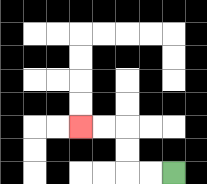{'start': '[7, 7]', 'end': '[3, 5]', 'path_directions': 'L,L,U,U,L,L', 'path_coordinates': '[[7, 7], [6, 7], [5, 7], [5, 6], [5, 5], [4, 5], [3, 5]]'}